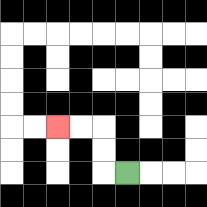{'start': '[5, 7]', 'end': '[2, 5]', 'path_directions': 'L,U,U,L,L', 'path_coordinates': '[[5, 7], [4, 7], [4, 6], [4, 5], [3, 5], [2, 5]]'}